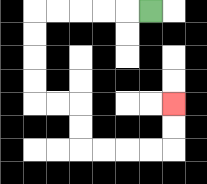{'start': '[6, 0]', 'end': '[7, 4]', 'path_directions': 'L,L,L,L,L,D,D,D,D,R,R,D,D,R,R,R,R,U,U', 'path_coordinates': '[[6, 0], [5, 0], [4, 0], [3, 0], [2, 0], [1, 0], [1, 1], [1, 2], [1, 3], [1, 4], [2, 4], [3, 4], [3, 5], [3, 6], [4, 6], [5, 6], [6, 6], [7, 6], [7, 5], [7, 4]]'}